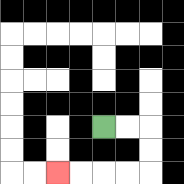{'start': '[4, 5]', 'end': '[2, 7]', 'path_directions': 'R,R,D,D,L,L,L,L', 'path_coordinates': '[[4, 5], [5, 5], [6, 5], [6, 6], [6, 7], [5, 7], [4, 7], [3, 7], [2, 7]]'}